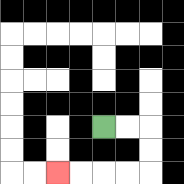{'start': '[4, 5]', 'end': '[2, 7]', 'path_directions': 'R,R,D,D,L,L,L,L', 'path_coordinates': '[[4, 5], [5, 5], [6, 5], [6, 6], [6, 7], [5, 7], [4, 7], [3, 7], [2, 7]]'}